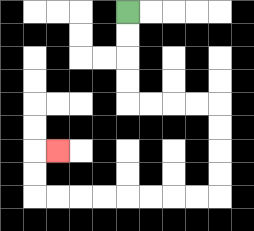{'start': '[5, 0]', 'end': '[2, 6]', 'path_directions': 'D,D,D,D,R,R,R,R,D,D,D,D,L,L,L,L,L,L,L,L,U,U,R', 'path_coordinates': '[[5, 0], [5, 1], [5, 2], [5, 3], [5, 4], [6, 4], [7, 4], [8, 4], [9, 4], [9, 5], [9, 6], [9, 7], [9, 8], [8, 8], [7, 8], [6, 8], [5, 8], [4, 8], [3, 8], [2, 8], [1, 8], [1, 7], [1, 6], [2, 6]]'}